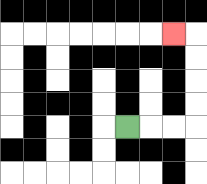{'start': '[5, 5]', 'end': '[7, 1]', 'path_directions': 'R,R,R,U,U,U,U,L', 'path_coordinates': '[[5, 5], [6, 5], [7, 5], [8, 5], [8, 4], [8, 3], [8, 2], [8, 1], [7, 1]]'}